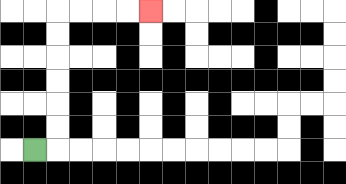{'start': '[1, 6]', 'end': '[6, 0]', 'path_directions': 'R,U,U,U,U,U,U,R,R,R,R', 'path_coordinates': '[[1, 6], [2, 6], [2, 5], [2, 4], [2, 3], [2, 2], [2, 1], [2, 0], [3, 0], [4, 0], [5, 0], [6, 0]]'}